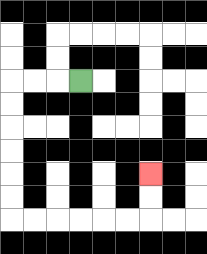{'start': '[3, 3]', 'end': '[6, 7]', 'path_directions': 'L,L,L,D,D,D,D,D,D,R,R,R,R,R,R,U,U', 'path_coordinates': '[[3, 3], [2, 3], [1, 3], [0, 3], [0, 4], [0, 5], [0, 6], [0, 7], [0, 8], [0, 9], [1, 9], [2, 9], [3, 9], [4, 9], [5, 9], [6, 9], [6, 8], [6, 7]]'}